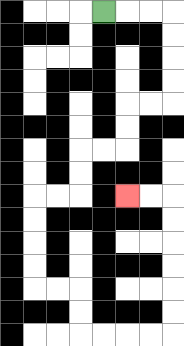{'start': '[4, 0]', 'end': '[5, 8]', 'path_directions': 'R,R,R,D,D,D,D,L,L,D,D,L,L,D,D,L,L,D,D,D,D,R,R,D,D,R,R,R,R,U,U,U,U,U,U,L,L', 'path_coordinates': '[[4, 0], [5, 0], [6, 0], [7, 0], [7, 1], [7, 2], [7, 3], [7, 4], [6, 4], [5, 4], [5, 5], [5, 6], [4, 6], [3, 6], [3, 7], [3, 8], [2, 8], [1, 8], [1, 9], [1, 10], [1, 11], [1, 12], [2, 12], [3, 12], [3, 13], [3, 14], [4, 14], [5, 14], [6, 14], [7, 14], [7, 13], [7, 12], [7, 11], [7, 10], [7, 9], [7, 8], [6, 8], [5, 8]]'}